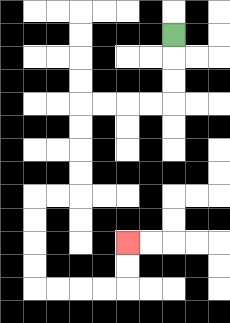{'start': '[7, 1]', 'end': '[5, 10]', 'path_directions': 'D,D,D,L,L,L,L,D,D,D,D,L,L,D,D,D,D,R,R,R,R,U,U', 'path_coordinates': '[[7, 1], [7, 2], [7, 3], [7, 4], [6, 4], [5, 4], [4, 4], [3, 4], [3, 5], [3, 6], [3, 7], [3, 8], [2, 8], [1, 8], [1, 9], [1, 10], [1, 11], [1, 12], [2, 12], [3, 12], [4, 12], [5, 12], [5, 11], [5, 10]]'}